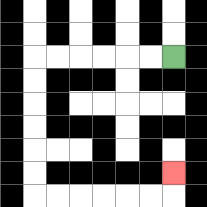{'start': '[7, 2]', 'end': '[7, 7]', 'path_directions': 'L,L,L,L,L,L,D,D,D,D,D,D,R,R,R,R,R,R,U', 'path_coordinates': '[[7, 2], [6, 2], [5, 2], [4, 2], [3, 2], [2, 2], [1, 2], [1, 3], [1, 4], [1, 5], [1, 6], [1, 7], [1, 8], [2, 8], [3, 8], [4, 8], [5, 8], [6, 8], [7, 8], [7, 7]]'}